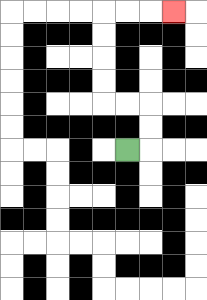{'start': '[5, 6]', 'end': '[7, 0]', 'path_directions': 'R,U,U,L,L,U,U,U,U,R,R,R', 'path_coordinates': '[[5, 6], [6, 6], [6, 5], [6, 4], [5, 4], [4, 4], [4, 3], [4, 2], [4, 1], [4, 0], [5, 0], [6, 0], [7, 0]]'}